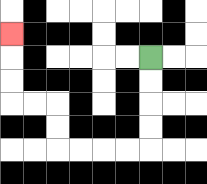{'start': '[6, 2]', 'end': '[0, 1]', 'path_directions': 'D,D,D,D,L,L,L,L,U,U,L,L,U,U,U', 'path_coordinates': '[[6, 2], [6, 3], [6, 4], [6, 5], [6, 6], [5, 6], [4, 6], [3, 6], [2, 6], [2, 5], [2, 4], [1, 4], [0, 4], [0, 3], [0, 2], [0, 1]]'}